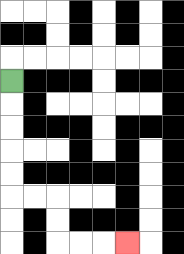{'start': '[0, 3]', 'end': '[5, 10]', 'path_directions': 'D,D,D,D,D,R,R,D,D,R,R,R', 'path_coordinates': '[[0, 3], [0, 4], [0, 5], [0, 6], [0, 7], [0, 8], [1, 8], [2, 8], [2, 9], [2, 10], [3, 10], [4, 10], [5, 10]]'}